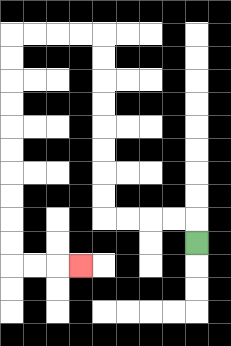{'start': '[8, 10]', 'end': '[3, 11]', 'path_directions': 'U,L,L,L,L,U,U,U,U,U,U,U,U,L,L,L,L,D,D,D,D,D,D,D,D,D,D,R,R,R', 'path_coordinates': '[[8, 10], [8, 9], [7, 9], [6, 9], [5, 9], [4, 9], [4, 8], [4, 7], [4, 6], [4, 5], [4, 4], [4, 3], [4, 2], [4, 1], [3, 1], [2, 1], [1, 1], [0, 1], [0, 2], [0, 3], [0, 4], [0, 5], [0, 6], [0, 7], [0, 8], [0, 9], [0, 10], [0, 11], [1, 11], [2, 11], [3, 11]]'}